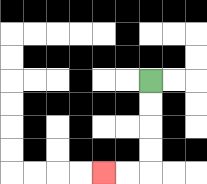{'start': '[6, 3]', 'end': '[4, 7]', 'path_directions': 'D,D,D,D,L,L', 'path_coordinates': '[[6, 3], [6, 4], [6, 5], [6, 6], [6, 7], [5, 7], [4, 7]]'}